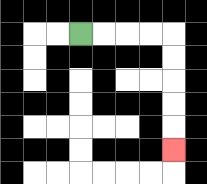{'start': '[3, 1]', 'end': '[7, 6]', 'path_directions': 'R,R,R,R,D,D,D,D,D', 'path_coordinates': '[[3, 1], [4, 1], [5, 1], [6, 1], [7, 1], [7, 2], [7, 3], [7, 4], [7, 5], [7, 6]]'}